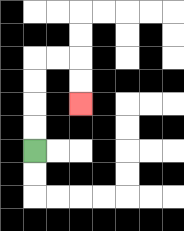{'start': '[1, 6]', 'end': '[3, 4]', 'path_directions': 'U,U,U,U,R,R,D,D', 'path_coordinates': '[[1, 6], [1, 5], [1, 4], [1, 3], [1, 2], [2, 2], [3, 2], [3, 3], [3, 4]]'}